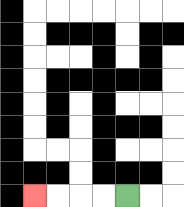{'start': '[5, 8]', 'end': '[1, 8]', 'path_directions': 'L,L,L,L', 'path_coordinates': '[[5, 8], [4, 8], [3, 8], [2, 8], [1, 8]]'}